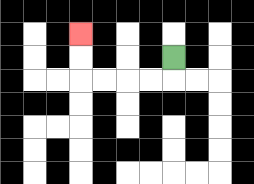{'start': '[7, 2]', 'end': '[3, 1]', 'path_directions': 'D,L,L,L,L,U,U', 'path_coordinates': '[[7, 2], [7, 3], [6, 3], [5, 3], [4, 3], [3, 3], [3, 2], [3, 1]]'}